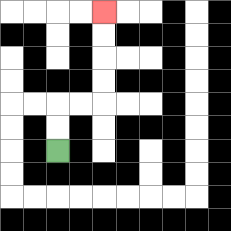{'start': '[2, 6]', 'end': '[4, 0]', 'path_directions': 'U,U,R,R,U,U,U,U', 'path_coordinates': '[[2, 6], [2, 5], [2, 4], [3, 4], [4, 4], [4, 3], [4, 2], [4, 1], [4, 0]]'}